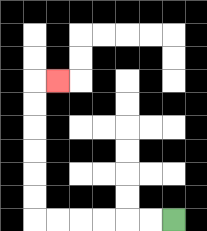{'start': '[7, 9]', 'end': '[2, 3]', 'path_directions': 'L,L,L,L,L,L,U,U,U,U,U,U,R', 'path_coordinates': '[[7, 9], [6, 9], [5, 9], [4, 9], [3, 9], [2, 9], [1, 9], [1, 8], [1, 7], [1, 6], [1, 5], [1, 4], [1, 3], [2, 3]]'}